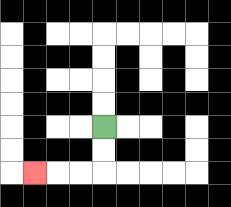{'start': '[4, 5]', 'end': '[1, 7]', 'path_directions': 'D,D,L,L,L', 'path_coordinates': '[[4, 5], [4, 6], [4, 7], [3, 7], [2, 7], [1, 7]]'}